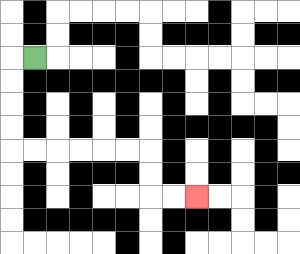{'start': '[1, 2]', 'end': '[8, 8]', 'path_directions': 'L,D,D,D,D,R,R,R,R,R,R,D,D,R,R', 'path_coordinates': '[[1, 2], [0, 2], [0, 3], [0, 4], [0, 5], [0, 6], [1, 6], [2, 6], [3, 6], [4, 6], [5, 6], [6, 6], [6, 7], [6, 8], [7, 8], [8, 8]]'}